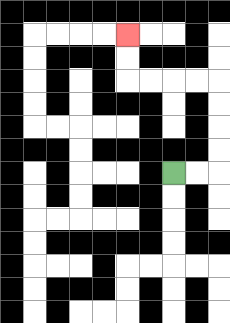{'start': '[7, 7]', 'end': '[5, 1]', 'path_directions': 'R,R,U,U,U,U,L,L,L,L,U,U', 'path_coordinates': '[[7, 7], [8, 7], [9, 7], [9, 6], [9, 5], [9, 4], [9, 3], [8, 3], [7, 3], [6, 3], [5, 3], [5, 2], [5, 1]]'}